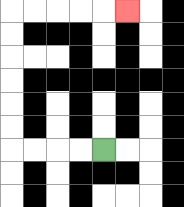{'start': '[4, 6]', 'end': '[5, 0]', 'path_directions': 'L,L,L,L,U,U,U,U,U,U,R,R,R,R,R', 'path_coordinates': '[[4, 6], [3, 6], [2, 6], [1, 6], [0, 6], [0, 5], [0, 4], [0, 3], [0, 2], [0, 1], [0, 0], [1, 0], [2, 0], [3, 0], [4, 0], [5, 0]]'}